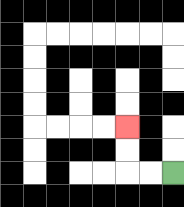{'start': '[7, 7]', 'end': '[5, 5]', 'path_directions': 'L,L,U,U', 'path_coordinates': '[[7, 7], [6, 7], [5, 7], [5, 6], [5, 5]]'}